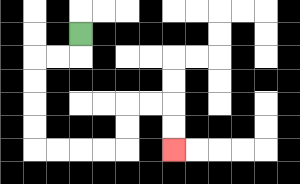{'start': '[3, 1]', 'end': '[7, 6]', 'path_directions': 'D,L,L,D,D,D,D,R,R,R,R,U,U,R,R,D,D', 'path_coordinates': '[[3, 1], [3, 2], [2, 2], [1, 2], [1, 3], [1, 4], [1, 5], [1, 6], [2, 6], [3, 6], [4, 6], [5, 6], [5, 5], [5, 4], [6, 4], [7, 4], [7, 5], [7, 6]]'}